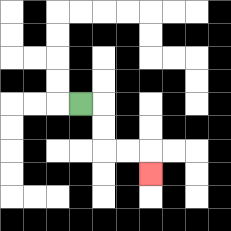{'start': '[3, 4]', 'end': '[6, 7]', 'path_directions': 'R,D,D,R,R,D', 'path_coordinates': '[[3, 4], [4, 4], [4, 5], [4, 6], [5, 6], [6, 6], [6, 7]]'}